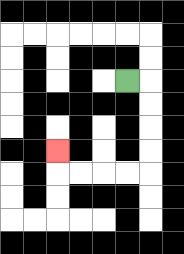{'start': '[5, 3]', 'end': '[2, 6]', 'path_directions': 'R,D,D,D,D,L,L,L,L,U', 'path_coordinates': '[[5, 3], [6, 3], [6, 4], [6, 5], [6, 6], [6, 7], [5, 7], [4, 7], [3, 7], [2, 7], [2, 6]]'}